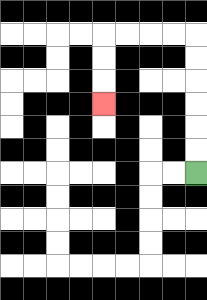{'start': '[8, 7]', 'end': '[4, 4]', 'path_directions': 'U,U,U,U,U,U,L,L,L,L,D,D,D', 'path_coordinates': '[[8, 7], [8, 6], [8, 5], [8, 4], [8, 3], [8, 2], [8, 1], [7, 1], [6, 1], [5, 1], [4, 1], [4, 2], [4, 3], [4, 4]]'}